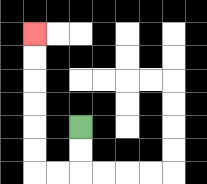{'start': '[3, 5]', 'end': '[1, 1]', 'path_directions': 'D,D,L,L,U,U,U,U,U,U', 'path_coordinates': '[[3, 5], [3, 6], [3, 7], [2, 7], [1, 7], [1, 6], [1, 5], [1, 4], [1, 3], [1, 2], [1, 1]]'}